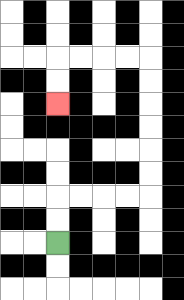{'start': '[2, 10]', 'end': '[2, 4]', 'path_directions': 'U,U,R,R,R,R,U,U,U,U,U,U,L,L,L,L,D,D', 'path_coordinates': '[[2, 10], [2, 9], [2, 8], [3, 8], [4, 8], [5, 8], [6, 8], [6, 7], [6, 6], [6, 5], [6, 4], [6, 3], [6, 2], [5, 2], [4, 2], [3, 2], [2, 2], [2, 3], [2, 4]]'}